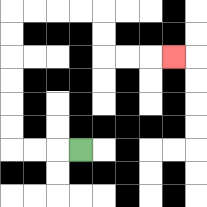{'start': '[3, 6]', 'end': '[7, 2]', 'path_directions': 'L,L,L,U,U,U,U,U,U,R,R,R,R,D,D,R,R,R', 'path_coordinates': '[[3, 6], [2, 6], [1, 6], [0, 6], [0, 5], [0, 4], [0, 3], [0, 2], [0, 1], [0, 0], [1, 0], [2, 0], [3, 0], [4, 0], [4, 1], [4, 2], [5, 2], [6, 2], [7, 2]]'}